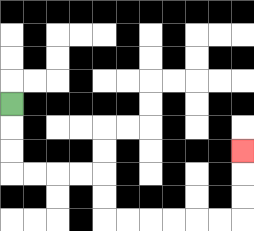{'start': '[0, 4]', 'end': '[10, 6]', 'path_directions': 'D,D,D,R,R,R,R,D,D,R,R,R,R,R,R,U,U,U', 'path_coordinates': '[[0, 4], [0, 5], [0, 6], [0, 7], [1, 7], [2, 7], [3, 7], [4, 7], [4, 8], [4, 9], [5, 9], [6, 9], [7, 9], [8, 9], [9, 9], [10, 9], [10, 8], [10, 7], [10, 6]]'}